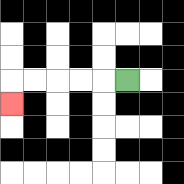{'start': '[5, 3]', 'end': '[0, 4]', 'path_directions': 'L,L,L,L,L,D', 'path_coordinates': '[[5, 3], [4, 3], [3, 3], [2, 3], [1, 3], [0, 3], [0, 4]]'}